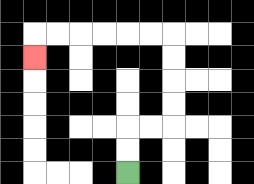{'start': '[5, 7]', 'end': '[1, 2]', 'path_directions': 'U,U,R,R,U,U,U,U,L,L,L,L,L,L,D', 'path_coordinates': '[[5, 7], [5, 6], [5, 5], [6, 5], [7, 5], [7, 4], [7, 3], [7, 2], [7, 1], [6, 1], [5, 1], [4, 1], [3, 1], [2, 1], [1, 1], [1, 2]]'}